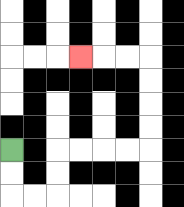{'start': '[0, 6]', 'end': '[3, 2]', 'path_directions': 'D,D,R,R,U,U,R,R,R,R,U,U,U,U,L,L,L', 'path_coordinates': '[[0, 6], [0, 7], [0, 8], [1, 8], [2, 8], [2, 7], [2, 6], [3, 6], [4, 6], [5, 6], [6, 6], [6, 5], [6, 4], [6, 3], [6, 2], [5, 2], [4, 2], [3, 2]]'}